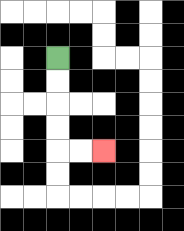{'start': '[2, 2]', 'end': '[4, 6]', 'path_directions': 'D,D,D,D,R,R', 'path_coordinates': '[[2, 2], [2, 3], [2, 4], [2, 5], [2, 6], [3, 6], [4, 6]]'}